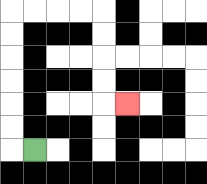{'start': '[1, 6]', 'end': '[5, 4]', 'path_directions': 'L,U,U,U,U,U,U,R,R,R,R,D,D,D,D,R', 'path_coordinates': '[[1, 6], [0, 6], [0, 5], [0, 4], [0, 3], [0, 2], [0, 1], [0, 0], [1, 0], [2, 0], [3, 0], [4, 0], [4, 1], [4, 2], [4, 3], [4, 4], [5, 4]]'}